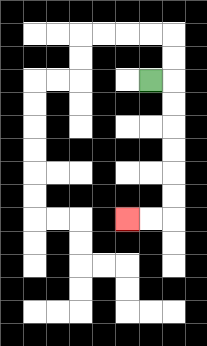{'start': '[6, 3]', 'end': '[5, 9]', 'path_directions': 'R,D,D,D,D,D,D,L,L', 'path_coordinates': '[[6, 3], [7, 3], [7, 4], [7, 5], [7, 6], [7, 7], [7, 8], [7, 9], [6, 9], [5, 9]]'}